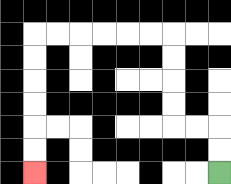{'start': '[9, 7]', 'end': '[1, 7]', 'path_directions': 'U,U,L,L,U,U,U,U,L,L,L,L,L,L,D,D,D,D,D,D', 'path_coordinates': '[[9, 7], [9, 6], [9, 5], [8, 5], [7, 5], [7, 4], [7, 3], [7, 2], [7, 1], [6, 1], [5, 1], [4, 1], [3, 1], [2, 1], [1, 1], [1, 2], [1, 3], [1, 4], [1, 5], [1, 6], [1, 7]]'}